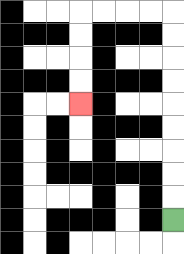{'start': '[7, 9]', 'end': '[3, 4]', 'path_directions': 'U,U,U,U,U,U,U,U,U,L,L,L,L,D,D,D,D', 'path_coordinates': '[[7, 9], [7, 8], [7, 7], [7, 6], [7, 5], [7, 4], [7, 3], [7, 2], [7, 1], [7, 0], [6, 0], [5, 0], [4, 0], [3, 0], [3, 1], [3, 2], [3, 3], [3, 4]]'}